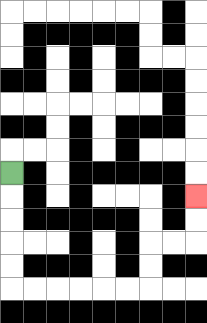{'start': '[0, 7]', 'end': '[8, 8]', 'path_directions': 'D,D,D,D,D,R,R,R,R,R,R,U,U,R,R,U,U', 'path_coordinates': '[[0, 7], [0, 8], [0, 9], [0, 10], [0, 11], [0, 12], [1, 12], [2, 12], [3, 12], [4, 12], [5, 12], [6, 12], [6, 11], [6, 10], [7, 10], [8, 10], [8, 9], [8, 8]]'}